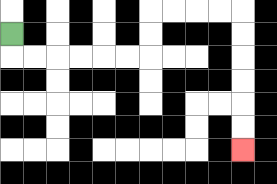{'start': '[0, 1]', 'end': '[10, 6]', 'path_directions': 'D,R,R,R,R,R,R,U,U,R,R,R,R,D,D,D,D,D,D', 'path_coordinates': '[[0, 1], [0, 2], [1, 2], [2, 2], [3, 2], [4, 2], [5, 2], [6, 2], [6, 1], [6, 0], [7, 0], [8, 0], [9, 0], [10, 0], [10, 1], [10, 2], [10, 3], [10, 4], [10, 5], [10, 6]]'}